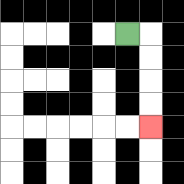{'start': '[5, 1]', 'end': '[6, 5]', 'path_directions': 'R,D,D,D,D', 'path_coordinates': '[[5, 1], [6, 1], [6, 2], [6, 3], [6, 4], [6, 5]]'}